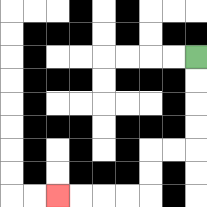{'start': '[8, 2]', 'end': '[2, 8]', 'path_directions': 'D,D,D,D,L,L,D,D,L,L,L,L', 'path_coordinates': '[[8, 2], [8, 3], [8, 4], [8, 5], [8, 6], [7, 6], [6, 6], [6, 7], [6, 8], [5, 8], [4, 8], [3, 8], [2, 8]]'}